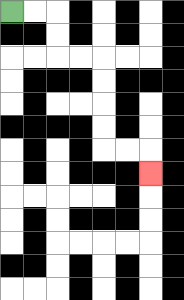{'start': '[0, 0]', 'end': '[6, 7]', 'path_directions': 'R,R,D,D,R,R,D,D,D,D,R,R,D', 'path_coordinates': '[[0, 0], [1, 0], [2, 0], [2, 1], [2, 2], [3, 2], [4, 2], [4, 3], [4, 4], [4, 5], [4, 6], [5, 6], [6, 6], [6, 7]]'}